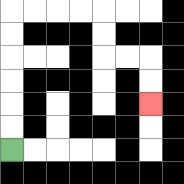{'start': '[0, 6]', 'end': '[6, 4]', 'path_directions': 'U,U,U,U,U,U,R,R,R,R,D,D,R,R,D,D', 'path_coordinates': '[[0, 6], [0, 5], [0, 4], [0, 3], [0, 2], [0, 1], [0, 0], [1, 0], [2, 0], [3, 0], [4, 0], [4, 1], [4, 2], [5, 2], [6, 2], [6, 3], [6, 4]]'}